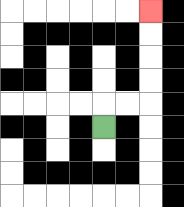{'start': '[4, 5]', 'end': '[6, 0]', 'path_directions': 'U,R,R,U,U,U,U', 'path_coordinates': '[[4, 5], [4, 4], [5, 4], [6, 4], [6, 3], [6, 2], [6, 1], [6, 0]]'}